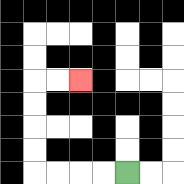{'start': '[5, 7]', 'end': '[3, 3]', 'path_directions': 'L,L,L,L,U,U,U,U,R,R', 'path_coordinates': '[[5, 7], [4, 7], [3, 7], [2, 7], [1, 7], [1, 6], [1, 5], [1, 4], [1, 3], [2, 3], [3, 3]]'}